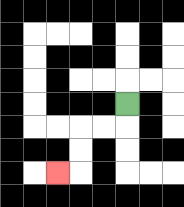{'start': '[5, 4]', 'end': '[2, 7]', 'path_directions': 'D,L,L,D,D,L', 'path_coordinates': '[[5, 4], [5, 5], [4, 5], [3, 5], [3, 6], [3, 7], [2, 7]]'}